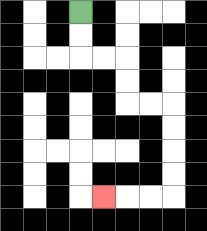{'start': '[3, 0]', 'end': '[4, 8]', 'path_directions': 'D,D,R,R,D,D,R,R,D,D,D,D,L,L,L', 'path_coordinates': '[[3, 0], [3, 1], [3, 2], [4, 2], [5, 2], [5, 3], [5, 4], [6, 4], [7, 4], [7, 5], [7, 6], [7, 7], [7, 8], [6, 8], [5, 8], [4, 8]]'}